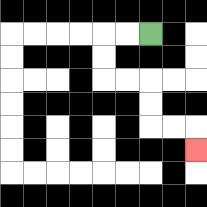{'start': '[6, 1]', 'end': '[8, 6]', 'path_directions': 'L,L,D,D,R,R,D,D,R,R,D', 'path_coordinates': '[[6, 1], [5, 1], [4, 1], [4, 2], [4, 3], [5, 3], [6, 3], [6, 4], [6, 5], [7, 5], [8, 5], [8, 6]]'}